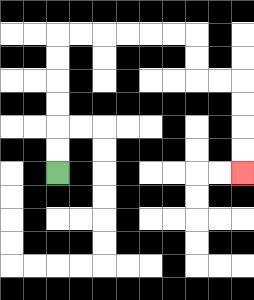{'start': '[2, 7]', 'end': '[10, 7]', 'path_directions': 'U,U,U,U,U,U,R,R,R,R,R,R,D,D,R,R,D,D,D,D', 'path_coordinates': '[[2, 7], [2, 6], [2, 5], [2, 4], [2, 3], [2, 2], [2, 1], [3, 1], [4, 1], [5, 1], [6, 1], [7, 1], [8, 1], [8, 2], [8, 3], [9, 3], [10, 3], [10, 4], [10, 5], [10, 6], [10, 7]]'}